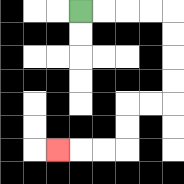{'start': '[3, 0]', 'end': '[2, 6]', 'path_directions': 'R,R,R,R,D,D,D,D,L,L,D,D,L,L,L', 'path_coordinates': '[[3, 0], [4, 0], [5, 0], [6, 0], [7, 0], [7, 1], [7, 2], [7, 3], [7, 4], [6, 4], [5, 4], [5, 5], [5, 6], [4, 6], [3, 6], [2, 6]]'}